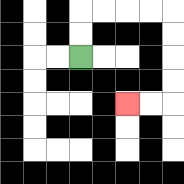{'start': '[3, 2]', 'end': '[5, 4]', 'path_directions': 'U,U,R,R,R,R,D,D,D,D,L,L', 'path_coordinates': '[[3, 2], [3, 1], [3, 0], [4, 0], [5, 0], [6, 0], [7, 0], [7, 1], [7, 2], [7, 3], [7, 4], [6, 4], [5, 4]]'}